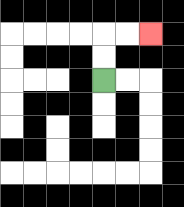{'start': '[4, 3]', 'end': '[6, 1]', 'path_directions': 'U,U,R,R', 'path_coordinates': '[[4, 3], [4, 2], [4, 1], [5, 1], [6, 1]]'}